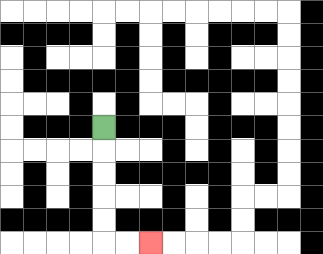{'start': '[4, 5]', 'end': '[6, 10]', 'path_directions': 'D,D,D,D,D,R,R', 'path_coordinates': '[[4, 5], [4, 6], [4, 7], [4, 8], [4, 9], [4, 10], [5, 10], [6, 10]]'}